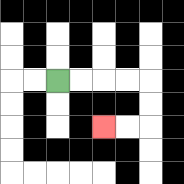{'start': '[2, 3]', 'end': '[4, 5]', 'path_directions': 'R,R,R,R,D,D,L,L', 'path_coordinates': '[[2, 3], [3, 3], [4, 3], [5, 3], [6, 3], [6, 4], [6, 5], [5, 5], [4, 5]]'}